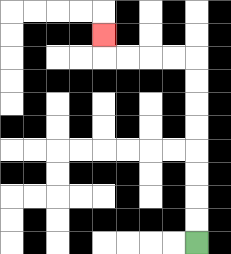{'start': '[8, 10]', 'end': '[4, 1]', 'path_directions': 'U,U,U,U,U,U,U,U,L,L,L,L,U', 'path_coordinates': '[[8, 10], [8, 9], [8, 8], [8, 7], [8, 6], [8, 5], [8, 4], [8, 3], [8, 2], [7, 2], [6, 2], [5, 2], [4, 2], [4, 1]]'}